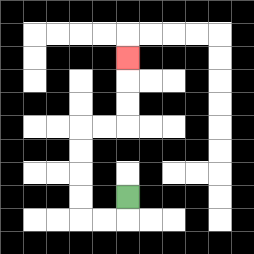{'start': '[5, 8]', 'end': '[5, 2]', 'path_directions': 'D,L,L,U,U,U,U,R,R,U,U,U', 'path_coordinates': '[[5, 8], [5, 9], [4, 9], [3, 9], [3, 8], [3, 7], [3, 6], [3, 5], [4, 5], [5, 5], [5, 4], [5, 3], [5, 2]]'}